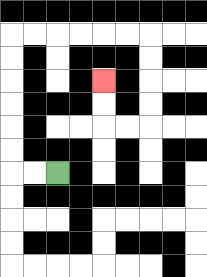{'start': '[2, 7]', 'end': '[4, 3]', 'path_directions': 'L,L,U,U,U,U,U,U,R,R,R,R,R,R,D,D,D,D,L,L,U,U', 'path_coordinates': '[[2, 7], [1, 7], [0, 7], [0, 6], [0, 5], [0, 4], [0, 3], [0, 2], [0, 1], [1, 1], [2, 1], [3, 1], [4, 1], [5, 1], [6, 1], [6, 2], [6, 3], [6, 4], [6, 5], [5, 5], [4, 5], [4, 4], [4, 3]]'}